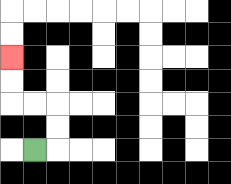{'start': '[1, 6]', 'end': '[0, 2]', 'path_directions': 'R,U,U,L,L,U,U', 'path_coordinates': '[[1, 6], [2, 6], [2, 5], [2, 4], [1, 4], [0, 4], [0, 3], [0, 2]]'}